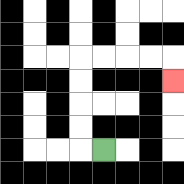{'start': '[4, 6]', 'end': '[7, 3]', 'path_directions': 'L,U,U,U,U,R,R,R,R,D', 'path_coordinates': '[[4, 6], [3, 6], [3, 5], [3, 4], [3, 3], [3, 2], [4, 2], [5, 2], [6, 2], [7, 2], [7, 3]]'}